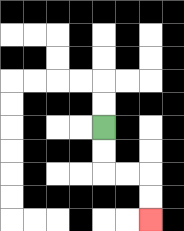{'start': '[4, 5]', 'end': '[6, 9]', 'path_directions': 'D,D,R,R,D,D', 'path_coordinates': '[[4, 5], [4, 6], [4, 7], [5, 7], [6, 7], [6, 8], [6, 9]]'}